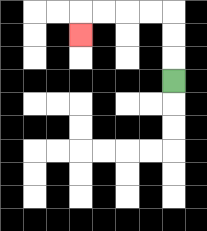{'start': '[7, 3]', 'end': '[3, 1]', 'path_directions': 'U,U,U,L,L,L,L,D', 'path_coordinates': '[[7, 3], [7, 2], [7, 1], [7, 0], [6, 0], [5, 0], [4, 0], [3, 0], [3, 1]]'}